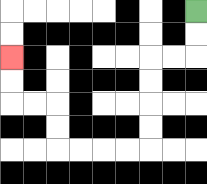{'start': '[8, 0]', 'end': '[0, 2]', 'path_directions': 'D,D,L,L,D,D,D,D,L,L,L,L,U,U,L,L,U,U', 'path_coordinates': '[[8, 0], [8, 1], [8, 2], [7, 2], [6, 2], [6, 3], [6, 4], [6, 5], [6, 6], [5, 6], [4, 6], [3, 6], [2, 6], [2, 5], [2, 4], [1, 4], [0, 4], [0, 3], [0, 2]]'}